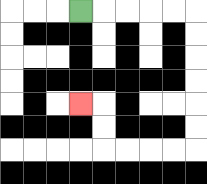{'start': '[3, 0]', 'end': '[3, 4]', 'path_directions': 'R,R,R,R,R,D,D,D,D,D,D,L,L,L,L,U,U,L', 'path_coordinates': '[[3, 0], [4, 0], [5, 0], [6, 0], [7, 0], [8, 0], [8, 1], [8, 2], [8, 3], [8, 4], [8, 5], [8, 6], [7, 6], [6, 6], [5, 6], [4, 6], [4, 5], [4, 4], [3, 4]]'}